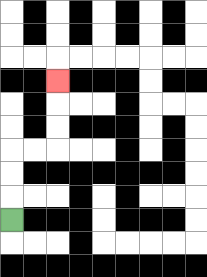{'start': '[0, 9]', 'end': '[2, 3]', 'path_directions': 'U,U,U,R,R,U,U,U', 'path_coordinates': '[[0, 9], [0, 8], [0, 7], [0, 6], [1, 6], [2, 6], [2, 5], [2, 4], [2, 3]]'}